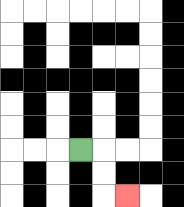{'start': '[3, 6]', 'end': '[5, 8]', 'path_directions': 'R,D,D,R', 'path_coordinates': '[[3, 6], [4, 6], [4, 7], [4, 8], [5, 8]]'}